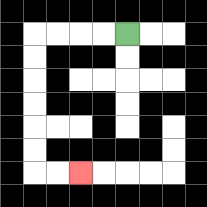{'start': '[5, 1]', 'end': '[3, 7]', 'path_directions': 'L,L,L,L,D,D,D,D,D,D,R,R', 'path_coordinates': '[[5, 1], [4, 1], [3, 1], [2, 1], [1, 1], [1, 2], [1, 3], [1, 4], [1, 5], [1, 6], [1, 7], [2, 7], [3, 7]]'}